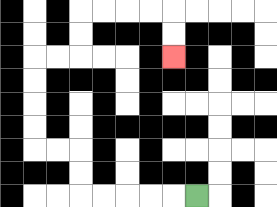{'start': '[8, 8]', 'end': '[7, 2]', 'path_directions': 'L,L,L,L,L,U,U,L,L,U,U,U,U,R,R,U,U,R,R,R,R,D,D', 'path_coordinates': '[[8, 8], [7, 8], [6, 8], [5, 8], [4, 8], [3, 8], [3, 7], [3, 6], [2, 6], [1, 6], [1, 5], [1, 4], [1, 3], [1, 2], [2, 2], [3, 2], [3, 1], [3, 0], [4, 0], [5, 0], [6, 0], [7, 0], [7, 1], [7, 2]]'}